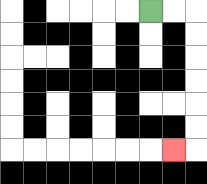{'start': '[6, 0]', 'end': '[7, 6]', 'path_directions': 'R,R,D,D,D,D,D,D,L', 'path_coordinates': '[[6, 0], [7, 0], [8, 0], [8, 1], [8, 2], [8, 3], [8, 4], [8, 5], [8, 6], [7, 6]]'}